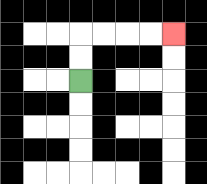{'start': '[3, 3]', 'end': '[7, 1]', 'path_directions': 'U,U,R,R,R,R', 'path_coordinates': '[[3, 3], [3, 2], [3, 1], [4, 1], [5, 1], [6, 1], [7, 1]]'}